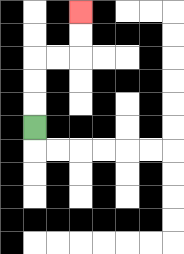{'start': '[1, 5]', 'end': '[3, 0]', 'path_directions': 'U,U,U,R,R,U,U', 'path_coordinates': '[[1, 5], [1, 4], [1, 3], [1, 2], [2, 2], [3, 2], [3, 1], [3, 0]]'}